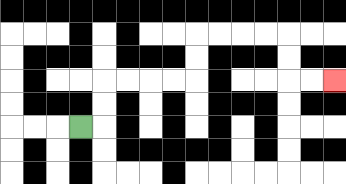{'start': '[3, 5]', 'end': '[14, 3]', 'path_directions': 'R,U,U,R,R,R,R,U,U,R,R,R,R,D,D,R,R', 'path_coordinates': '[[3, 5], [4, 5], [4, 4], [4, 3], [5, 3], [6, 3], [7, 3], [8, 3], [8, 2], [8, 1], [9, 1], [10, 1], [11, 1], [12, 1], [12, 2], [12, 3], [13, 3], [14, 3]]'}